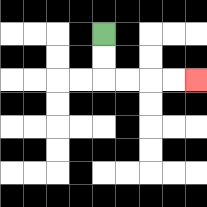{'start': '[4, 1]', 'end': '[8, 3]', 'path_directions': 'D,D,R,R,R,R', 'path_coordinates': '[[4, 1], [4, 2], [4, 3], [5, 3], [6, 3], [7, 3], [8, 3]]'}